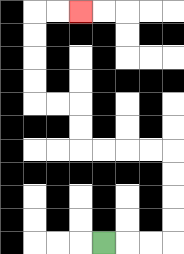{'start': '[4, 10]', 'end': '[3, 0]', 'path_directions': 'R,R,R,U,U,U,U,L,L,L,L,U,U,L,L,U,U,U,U,R,R', 'path_coordinates': '[[4, 10], [5, 10], [6, 10], [7, 10], [7, 9], [7, 8], [7, 7], [7, 6], [6, 6], [5, 6], [4, 6], [3, 6], [3, 5], [3, 4], [2, 4], [1, 4], [1, 3], [1, 2], [1, 1], [1, 0], [2, 0], [3, 0]]'}